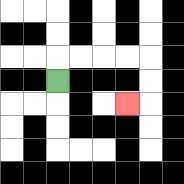{'start': '[2, 3]', 'end': '[5, 4]', 'path_directions': 'U,R,R,R,R,D,D,L', 'path_coordinates': '[[2, 3], [2, 2], [3, 2], [4, 2], [5, 2], [6, 2], [6, 3], [6, 4], [5, 4]]'}